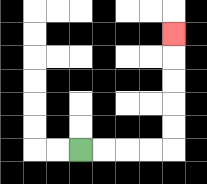{'start': '[3, 6]', 'end': '[7, 1]', 'path_directions': 'R,R,R,R,U,U,U,U,U', 'path_coordinates': '[[3, 6], [4, 6], [5, 6], [6, 6], [7, 6], [7, 5], [7, 4], [7, 3], [7, 2], [7, 1]]'}